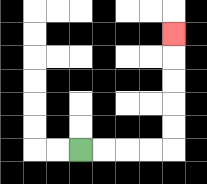{'start': '[3, 6]', 'end': '[7, 1]', 'path_directions': 'R,R,R,R,U,U,U,U,U', 'path_coordinates': '[[3, 6], [4, 6], [5, 6], [6, 6], [7, 6], [7, 5], [7, 4], [7, 3], [7, 2], [7, 1]]'}